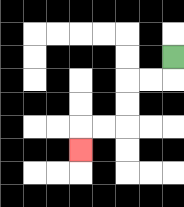{'start': '[7, 2]', 'end': '[3, 6]', 'path_directions': 'D,L,L,D,D,L,L,D', 'path_coordinates': '[[7, 2], [7, 3], [6, 3], [5, 3], [5, 4], [5, 5], [4, 5], [3, 5], [3, 6]]'}